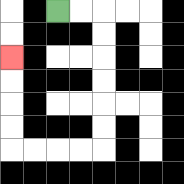{'start': '[2, 0]', 'end': '[0, 2]', 'path_directions': 'R,R,D,D,D,D,D,D,L,L,L,L,U,U,U,U', 'path_coordinates': '[[2, 0], [3, 0], [4, 0], [4, 1], [4, 2], [4, 3], [4, 4], [4, 5], [4, 6], [3, 6], [2, 6], [1, 6], [0, 6], [0, 5], [0, 4], [0, 3], [0, 2]]'}